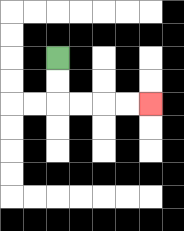{'start': '[2, 2]', 'end': '[6, 4]', 'path_directions': 'D,D,R,R,R,R', 'path_coordinates': '[[2, 2], [2, 3], [2, 4], [3, 4], [4, 4], [5, 4], [6, 4]]'}